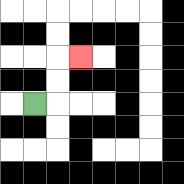{'start': '[1, 4]', 'end': '[3, 2]', 'path_directions': 'R,U,U,R', 'path_coordinates': '[[1, 4], [2, 4], [2, 3], [2, 2], [3, 2]]'}